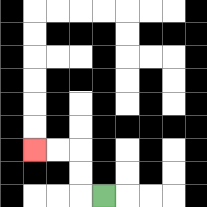{'start': '[4, 8]', 'end': '[1, 6]', 'path_directions': 'L,U,U,L,L', 'path_coordinates': '[[4, 8], [3, 8], [3, 7], [3, 6], [2, 6], [1, 6]]'}